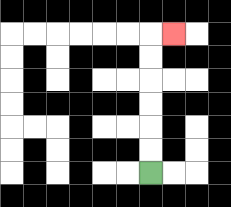{'start': '[6, 7]', 'end': '[7, 1]', 'path_directions': 'U,U,U,U,U,U,R', 'path_coordinates': '[[6, 7], [6, 6], [6, 5], [6, 4], [6, 3], [6, 2], [6, 1], [7, 1]]'}